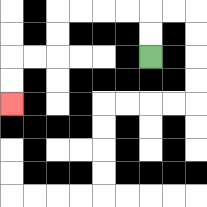{'start': '[6, 2]', 'end': '[0, 4]', 'path_directions': 'U,U,L,L,L,L,D,D,L,L,D,D', 'path_coordinates': '[[6, 2], [6, 1], [6, 0], [5, 0], [4, 0], [3, 0], [2, 0], [2, 1], [2, 2], [1, 2], [0, 2], [0, 3], [0, 4]]'}